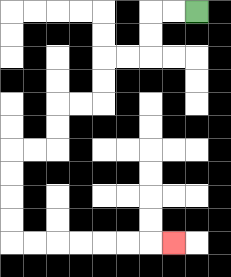{'start': '[8, 0]', 'end': '[7, 10]', 'path_directions': 'L,L,D,D,L,L,D,D,L,L,D,D,L,L,D,D,D,D,R,R,R,R,R,R,R', 'path_coordinates': '[[8, 0], [7, 0], [6, 0], [6, 1], [6, 2], [5, 2], [4, 2], [4, 3], [4, 4], [3, 4], [2, 4], [2, 5], [2, 6], [1, 6], [0, 6], [0, 7], [0, 8], [0, 9], [0, 10], [1, 10], [2, 10], [3, 10], [4, 10], [5, 10], [6, 10], [7, 10]]'}